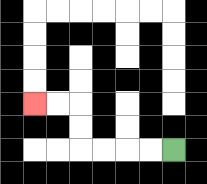{'start': '[7, 6]', 'end': '[1, 4]', 'path_directions': 'L,L,L,L,U,U,L,L', 'path_coordinates': '[[7, 6], [6, 6], [5, 6], [4, 6], [3, 6], [3, 5], [3, 4], [2, 4], [1, 4]]'}